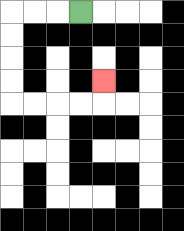{'start': '[3, 0]', 'end': '[4, 3]', 'path_directions': 'L,L,L,D,D,D,D,R,R,R,R,U', 'path_coordinates': '[[3, 0], [2, 0], [1, 0], [0, 0], [0, 1], [0, 2], [0, 3], [0, 4], [1, 4], [2, 4], [3, 4], [4, 4], [4, 3]]'}